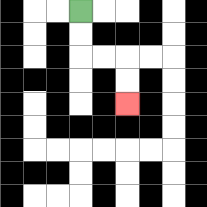{'start': '[3, 0]', 'end': '[5, 4]', 'path_directions': 'D,D,R,R,D,D', 'path_coordinates': '[[3, 0], [3, 1], [3, 2], [4, 2], [5, 2], [5, 3], [5, 4]]'}